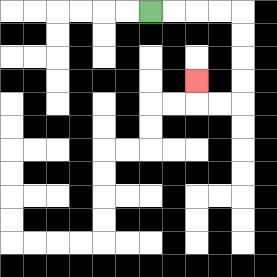{'start': '[6, 0]', 'end': '[8, 3]', 'path_directions': 'R,R,R,R,D,D,D,D,L,L,U', 'path_coordinates': '[[6, 0], [7, 0], [8, 0], [9, 0], [10, 0], [10, 1], [10, 2], [10, 3], [10, 4], [9, 4], [8, 4], [8, 3]]'}